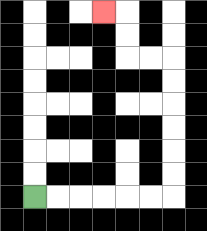{'start': '[1, 8]', 'end': '[4, 0]', 'path_directions': 'R,R,R,R,R,R,U,U,U,U,U,U,L,L,U,U,L', 'path_coordinates': '[[1, 8], [2, 8], [3, 8], [4, 8], [5, 8], [6, 8], [7, 8], [7, 7], [7, 6], [7, 5], [7, 4], [7, 3], [7, 2], [6, 2], [5, 2], [5, 1], [5, 0], [4, 0]]'}